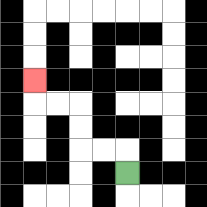{'start': '[5, 7]', 'end': '[1, 3]', 'path_directions': 'U,L,L,U,U,L,L,U', 'path_coordinates': '[[5, 7], [5, 6], [4, 6], [3, 6], [3, 5], [3, 4], [2, 4], [1, 4], [1, 3]]'}